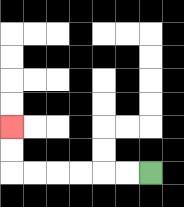{'start': '[6, 7]', 'end': '[0, 5]', 'path_directions': 'L,L,L,L,L,L,U,U', 'path_coordinates': '[[6, 7], [5, 7], [4, 7], [3, 7], [2, 7], [1, 7], [0, 7], [0, 6], [0, 5]]'}